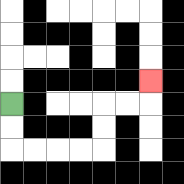{'start': '[0, 4]', 'end': '[6, 3]', 'path_directions': 'D,D,R,R,R,R,U,U,R,R,U', 'path_coordinates': '[[0, 4], [0, 5], [0, 6], [1, 6], [2, 6], [3, 6], [4, 6], [4, 5], [4, 4], [5, 4], [6, 4], [6, 3]]'}